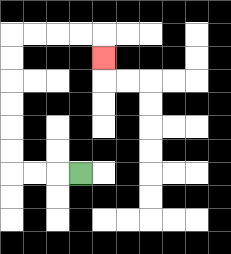{'start': '[3, 7]', 'end': '[4, 2]', 'path_directions': 'L,L,L,U,U,U,U,U,U,R,R,R,R,D', 'path_coordinates': '[[3, 7], [2, 7], [1, 7], [0, 7], [0, 6], [0, 5], [0, 4], [0, 3], [0, 2], [0, 1], [1, 1], [2, 1], [3, 1], [4, 1], [4, 2]]'}